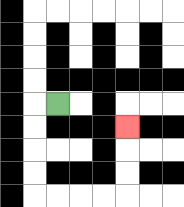{'start': '[2, 4]', 'end': '[5, 5]', 'path_directions': 'L,D,D,D,D,R,R,R,R,U,U,U', 'path_coordinates': '[[2, 4], [1, 4], [1, 5], [1, 6], [1, 7], [1, 8], [2, 8], [3, 8], [4, 8], [5, 8], [5, 7], [5, 6], [5, 5]]'}